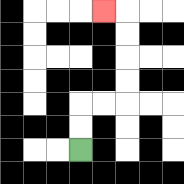{'start': '[3, 6]', 'end': '[4, 0]', 'path_directions': 'U,U,R,R,U,U,U,U,L', 'path_coordinates': '[[3, 6], [3, 5], [3, 4], [4, 4], [5, 4], [5, 3], [5, 2], [5, 1], [5, 0], [4, 0]]'}